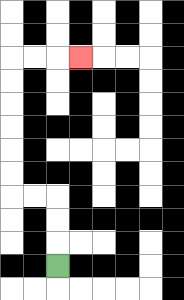{'start': '[2, 11]', 'end': '[3, 2]', 'path_directions': 'U,U,U,L,L,U,U,U,U,U,U,R,R,R', 'path_coordinates': '[[2, 11], [2, 10], [2, 9], [2, 8], [1, 8], [0, 8], [0, 7], [0, 6], [0, 5], [0, 4], [0, 3], [0, 2], [1, 2], [2, 2], [3, 2]]'}